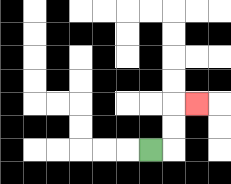{'start': '[6, 6]', 'end': '[8, 4]', 'path_directions': 'R,U,U,R', 'path_coordinates': '[[6, 6], [7, 6], [7, 5], [7, 4], [8, 4]]'}